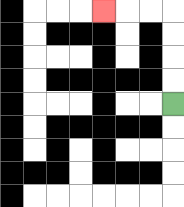{'start': '[7, 4]', 'end': '[4, 0]', 'path_directions': 'U,U,U,U,L,L,L', 'path_coordinates': '[[7, 4], [7, 3], [7, 2], [7, 1], [7, 0], [6, 0], [5, 0], [4, 0]]'}